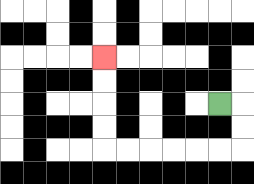{'start': '[9, 4]', 'end': '[4, 2]', 'path_directions': 'R,D,D,L,L,L,L,L,L,U,U,U,U', 'path_coordinates': '[[9, 4], [10, 4], [10, 5], [10, 6], [9, 6], [8, 6], [7, 6], [6, 6], [5, 6], [4, 6], [4, 5], [4, 4], [4, 3], [4, 2]]'}